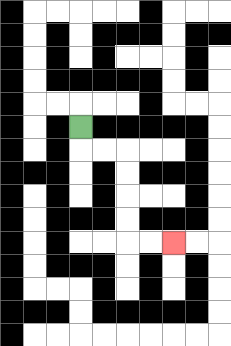{'start': '[3, 5]', 'end': '[7, 10]', 'path_directions': 'D,R,R,D,D,D,D,R,R', 'path_coordinates': '[[3, 5], [3, 6], [4, 6], [5, 6], [5, 7], [5, 8], [5, 9], [5, 10], [6, 10], [7, 10]]'}